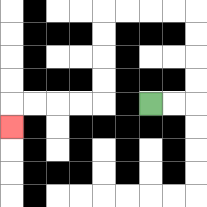{'start': '[6, 4]', 'end': '[0, 5]', 'path_directions': 'R,R,U,U,U,U,L,L,L,L,D,D,D,D,L,L,L,L,D', 'path_coordinates': '[[6, 4], [7, 4], [8, 4], [8, 3], [8, 2], [8, 1], [8, 0], [7, 0], [6, 0], [5, 0], [4, 0], [4, 1], [4, 2], [4, 3], [4, 4], [3, 4], [2, 4], [1, 4], [0, 4], [0, 5]]'}